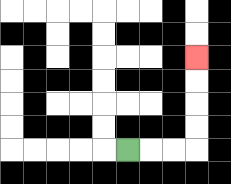{'start': '[5, 6]', 'end': '[8, 2]', 'path_directions': 'R,R,R,U,U,U,U', 'path_coordinates': '[[5, 6], [6, 6], [7, 6], [8, 6], [8, 5], [8, 4], [8, 3], [8, 2]]'}